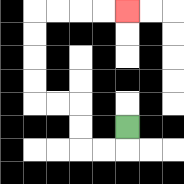{'start': '[5, 5]', 'end': '[5, 0]', 'path_directions': 'D,L,L,U,U,L,L,U,U,U,U,R,R,R,R', 'path_coordinates': '[[5, 5], [5, 6], [4, 6], [3, 6], [3, 5], [3, 4], [2, 4], [1, 4], [1, 3], [1, 2], [1, 1], [1, 0], [2, 0], [3, 0], [4, 0], [5, 0]]'}